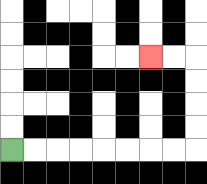{'start': '[0, 6]', 'end': '[6, 2]', 'path_directions': 'R,R,R,R,R,R,R,R,U,U,U,U,L,L', 'path_coordinates': '[[0, 6], [1, 6], [2, 6], [3, 6], [4, 6], [5, 6], [6, 6], [7, 6], [8, 6], [8, 5], [8, 4], [8, 3], [8, 2], [7, 2], [6, 2]]'}